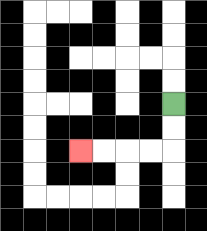{'start': '[7, 4]', 'end': '[3, 6]', 'path_directions': 'D,D,L,L,L,L', 'path_coordinates': '[[7, 4], [7, 5], [7, 6], [6, 6], [5, 6], [4, 6], [3, 6]]'}